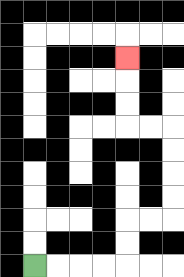{'start': '[1, 11]', 'end': '[5, 2]', 'path_directions': 'R,R,R,R,U,U,R,R,U,U,U,U,L,L,U,U,U', 'path_coordinates': '[[1, 11], [2, 11], [3, 11], [4, 11], [5, 11], [5, 10], [5, 9], [6, 9], [7, 9], [7, 8], [7, 7], [7, 6], [7, 5], [6, 5], [5, 5], [5, 4], [5, 3], [5, 2]]'}